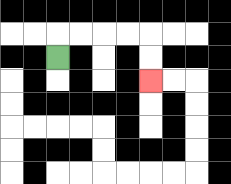{'start': '[2, 2]', 'end': '[6, 3]', 'path_directions': 'U,R,R,R,R,D,D', 'path_coordinates': '[[2, 2], [2, 1], [3, 1], [4, 1], [5, 1], [6, 1], [6, 2], [6, 3]]'}